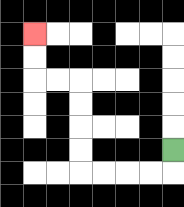{'start': '[7, 6]', 'end': '[1, 1]', 'path_directions': 'D,L,L,L,L,U,U,U,U,L,L,U,U', 'path_coordinates': '[[7, 6], [7, 7], [6, 7], [5, 7], [4, 7], [3, 7], [3, 6], [3, 5], [3, 4], [3, 3], [2, 3], [1, 3], [1, 2], [1, 1]]'}